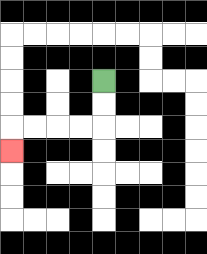{'start': '[4, 3]', 'end': '[0, 6]', 'path_directions': 'D,D,L,L,L,L,D', 'path_coordinates': '[[4, 3], [4, 4], [4, 5], [3, 5], [2, 5], [1, 5], [0, 5], [0, 6]]'}